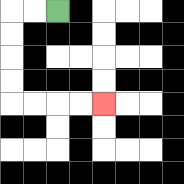{'start': '[2, 0]', 'end': '[4, 4]', 'path_directions': 'L,L,D,D,D,D,R,R,R,R', 'path_coordinates': '[[2, 0], [1, 0], [0, 0], [0, 1], [0, 2], [0, 3], [0, 4], [1, 4], [2, 4], [3, 4], [4, 4]]'}